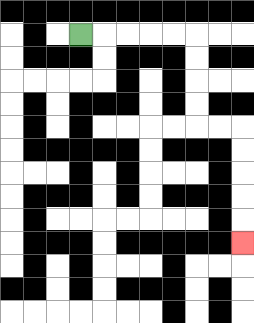{'start': '[3, 1]', 'end': '[10, 10]', 'path_directions': 'R,R,R,R,R,D,D,D,D,R,R,D,D,D,D,D', 'path_coordinates': '[[3, 1], [4, 1], [5, 1], [6, 1], [7, 1], [8, 1], [8, 2], [8, 3], [8, 4], [8, 5], [9, 5], [10, 5], [10, 6], [10, 7], [10, 8], [10, 9], [10, 10]]'}